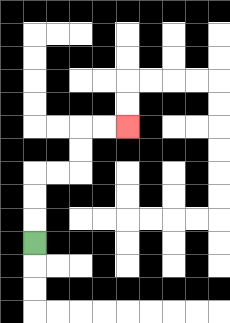{'start': '[1, 10]', 'end': '[5, 5]', 'path_directions': 'U,U,U,R,R,U,U,R,R', 'path_coordinates': '[[1, 10], [1, 9], [1, 8], [1, 7], [2, 7], [3, 7], [3, 6], [3, 5], [4, 5], [5, 5]]'}